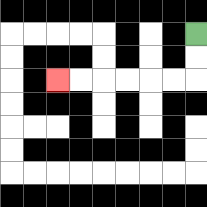{'start': '[8, 1]', 'end': '[2, 3]', 'path_directions': 'D,D,L,L,L,L,L,L', 'path_coordinates': '[[8, 1], [8, 2], [8, 3], [7, 3], [6, 3], [5, 3], [4, 3], [3, 3], [2, 3]]'}